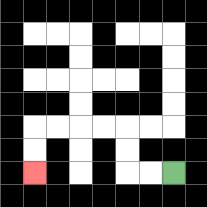{'start': '[7, 7]', 'end': '[1, 7]', 'path_directions': 'L,L,U,U,L,L,L,L,D,D', 'path_coordinates': '[[7, 7], [6, 7], [5, 7], [5, 6], [5, 5], [4, 5], [3, 5], [2, 5], [1, 5], [1, 6], [1, 7]]'}